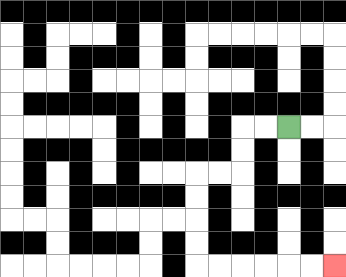{'start': '[12, 5]', 'end': '[14, 11]', 'path_directions': 'L,L,D,D,L,L,D,D,D,D,R,R,R,R,R,R', 'path_coordinates': '[[12, 5], [11, 5], [10, 5], [10, 6], [10, 7], [9, 7], [8, 7], [8, 8], [8, 9], [8, 10], [8, 11], [9, 11], [10, 11], [11, 11], [12, 11], [13, 11], [14, 11]]'}